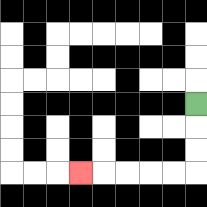{'start': '[8, 4]', 'end': '[3, 7]', 'path_directions': 'D,D,D,L,L,L,L,L', 'path_coordinates': '[[8, 4], [8, 5], [8, 6], [8, 7], [7, 7], [6, 7], [5, 7], [4, 7], [3, 7]]'}